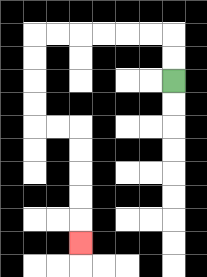{'start': '[7, 3]', 'end': '[3, 10]', 'path_directions': 'U,U,L,L,L,L,L,L,D,D,D,D,R,R,D,D,D,D,D', 'path_coordinates': '[[7, 3], [7, 2], [7, 1], [6, 1], [5, 1], [4, 1], [3, 1], [2, 1], [1, 1], [1, 2], [1, 3], [1, 4], [1, 5], [2, 5], [3, 5], [3, 6], [3, 7], [3, 8], [3, 9], [3, 10]]'}